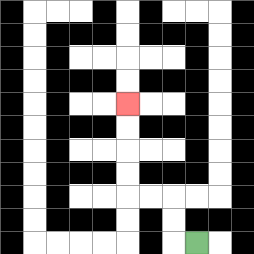{'start': '[8, 10]', 'end': '[5, 4]', 'path_directions': 'L,U,U,L,L,U,U,U,U', 'path_coordinates': '[[8, 10], [7, 10], [7, 9], [7, 8], [6, 8], [5, 8], [5, 7], [5, 6], [5, 5], [5, 4]]'}